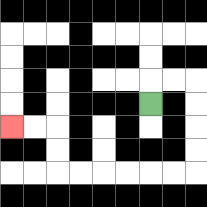{'start': '[6, 4]', 'end': '[0, 5]', 'path_directions': 'U,R,R,D,D,D,D,L,L,L,L,L,L,U,U,L,L', 'path_coordinates': '[[6, 4], [6, 3], [7, 3], [8, 3], [8, 4], [8, 5], [8, 6], [8, 7], [7, 7], [6, 7], [5, 7], [4, 7], [3, 7], [2, 7], [2, 6], [2, 5], [1, 5], [0, 5]]'}